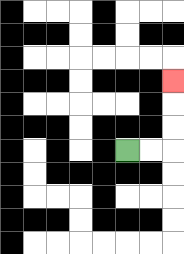{'start': '[5, 6]', 'end': '[7, 3]', 'path_directions': 'R,R,U,U,U', 'path_coordinates': '[[5, 6], [6, 6], [7, 6], [7, 5], [7, 4], [7, 3]]'}